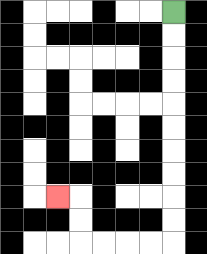{'start': '[7, 0]', 'end': '[2, 8]', 'path_directions': 'D,D,D,D,D,D,D,D,D,D,L,L,L,L,U,U,L', 'path_coordinates': '[[7, 0], [7, 1], [7, 2], [7, 3], [7, 4], [7, 5], [7, 6], [7, 7], [7, 8], [7, 9], [7, 10], [6, 10], [5, 10], [4, 10], [3, 10], [3, 9], [3, 8], [2, 8]]'}